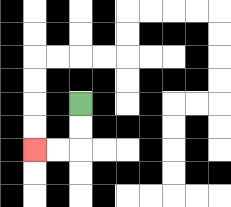{'start': '[3, 4]', 'end': '[1, 6]', 'path_directions': 'D,D,L,L', 'path_coordinates': '[[3, 4], [3, 5], [3, 6], [2, 6], [1, 6]]'}